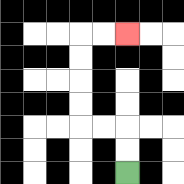{'start': '[5, 7]', 'end': '[5, 1]', 'path_directions': 'U,U,L,L,U,U,U,U,R,R', 'path_coordinates': '[[5, 7], [5, 6], [5, 5], [4, 5], [3, 5], [3, 4], [3, 3], [3, 2], [3, 1], [4, 1], [5, 1]]'}